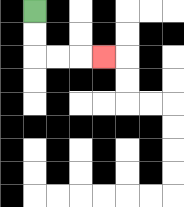{'start': '[1, 0]', 'end': '[4, 2]', 'path_directions': 'D,D,R,R,R', 'path_coordinates': '[[1, 0], [1, 1], [1, 2], [2, 2], [3, 2], [4, 2]]'}